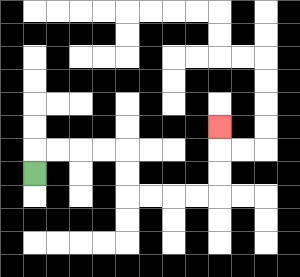{'start': '[1, 7]', 'end': '[9, 5]', 'path_directions': 'U,R,R,R,R,D,D,R,R,R,R,U,U,U', 'path_coordinates': '[[1, 7], [1, 6], [2, 6], [3, 6], [4, 6], [5, 6], [5, 7], [5, 8], [6, 8], [7, 8], [8, 8], [9, 8], [9, 7], [9, 6], [9, 5]]'}